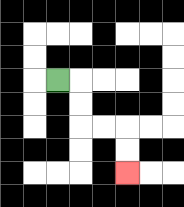{'start': '[2, 3]', 'end': '[5, 7]', 'path_directions': 'R,D,D,R,R,D,D', 'path_coordinates': '[[2, 3], [3, 3], [3, 4], [3, 5], [4, 5], [5, 5], [5, 6], [5, 7]]'}